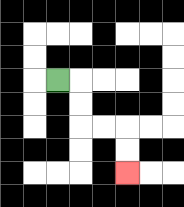{'start': '[2, 3]', 'end': '[5, 7]', 'path_directions': 'R,D,D,R,R,D,D', 'path_coordinates': '[[2, 3], [3, 3], [3, 4], [3, 5], [4, 5], [5, 5], [5, 6], [5, 7]]'}